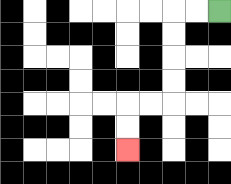{'start': '[9, 0]', 'end': '[5, 6]', 'path_directions': 'L,L,D,D,D,D,L,L,D,D', 'path_coordinates': '[[9, 0], [8, 0], [7, 0], [7, 1], [7, 2], [7, 3], [7, 4], [6, 4], [5, 4], [5, 5], [5, 6]]'}